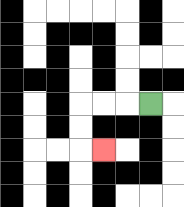{'start': '[6, 4]', 'end': '[4, 6]', 'path_directions': 'L,L,L,D,D,R', 'path_coordinates': '[[6, 4], [5, 4], [4, 4], [3, 4], [3, 5], [3, 6], [4, 6]]'}